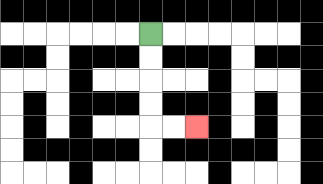{'start': '[6, 1]', 'end': '[8, 5]', 'path_directions': 'D,D,D,D,R,R', 'path_coordinates': '[[6, 1], [6, 2], [6, 3], [6, 4], [6, 5], [7, 5], [8, 5]]'}